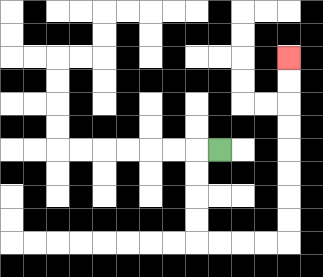{'start': '[9, 6]', 'end': '[12, 2]', 'path_directions': 'L,D,D,D,D,R,R,R,R,U,U,U,U,U,U,U,U', 'path_coordinates': '[[9, 6], [8, 6], [8, 7], [8, 8], [8, 9], [8, 10], [9, 10], [10, 10], [11, 10], [12, 10], [12, 9], [12, 8], [12, 7], [12, 6], [12, 5], [12, 4], [12, 3], [12, 2]]'}